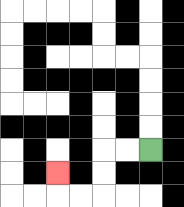{'start': '[6, 6]', 'end': '[2, 7]', 'path_directions': 'L,L,D,D,L,L,U', 'path_coordinates': '[[6, 6], [5, 6], [4, 6], [4, 7], [4, 8], [3, 8], [2, 8], [2, 7]]'}